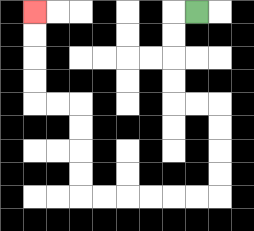{'start': '[8, 0]', 'end': '[1, 0]', 'path_directions': 'L,D,D,D,D,R,R,D,D,D,D,L,L,L,L,L,L,U,U,U,U,L,L,U,U,U,U', 'path_coordinates': '[[8, 0], [7, 0], [7, 1], [7, 2], [7, 3], [7, 4], [8, 4], [9, 4], [9, 5], [9, 6], [9, 7], [9, 8], [8, 8], [7, 8], [6, 8], [5, 8], [4, 8], [3, 8], [3, 7], [3, 6], [3, 5], [3, 4], [2, 4], [1, 4], [1, 3], [1, 2], [1, 1], [1, 0]]'}